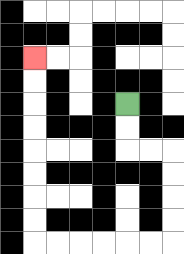{'start': '[5, 4]', 'end': '[1, 2]', 'path_directions': 'D,D,R,R,D,D,D,D,L,L,L,L,L,L,U,U,U,U,U,U,U,U', 'path_coordinates': '[[5, 4], [5, 5], [5, 6], [6, 6], [7, 6], [7, 7], [7, 8], [7, 9], [7, 10], [6, 10], [5, 10], [4, 10], [3, 10], [2, 10], [1, 10], [1, 9], [1, 8], [1, 7], [1, 6], [1, 5], [1, 4], [1, 3], [1, 2]]'}